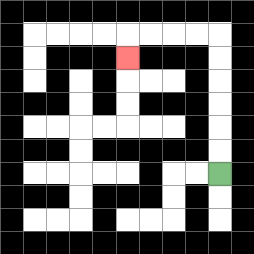{'start': '[9, 7]', 'end': '[5, 2]', 'path_directions': 'U,U,U,U,U,U,L,L,L,L,D', 'path_coordinates': '[[9, 7], [9, 6], [9, 5], [9, 4], [9, 3], [9, 2], [9, 1], [8, 1], [7, 1], [6, 1], [5, 1], [5, 2]]'}